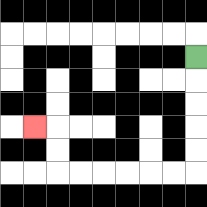{'start': '[8, 2]', 'end': '[1, 5]', 'path_directions': 'D,D,D,D,D,L,L,L,L,L,L,U,U,L', 'path_coordinates': '[[8, 2], [8, 3], [8, 4], [8, 5], [8, 6], [8, 7], [7, 7], [6, 7], [5, 7], [4, 7], [3, 7], [2, 7], [2, 6], [2, 5], [1, 5]]'}